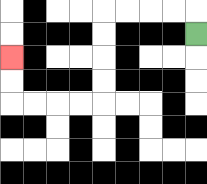{'start': '[8, 1]', 'end': '[0, 2]', 'path_directions': 'U,L,L,L,L,D,D,D,D,L,L,L,L,U,U', 'path_coordinates': '[[8, 1], [8, 0], [7, 0], [6, 0], [5, 0], [4, 0], [4, 1], [4, 2], [4, 3], [4, 4], [3, 4], [2, 4], [1, 4], [0, 4], [0, 3], [0, 2]]'}